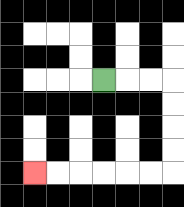{'start': '[4, 3]', 'end': '[1, 7]', 'path_directions': 'R,R,R,D,D,D,D,L,L,L,L,L,L', 'path_coordinates': '[[4, 3], [5, 3], [6, 3], [7, 3], [7, 4], [7, 5], [7, 6], [7, 7], [6, 7], [5, 7], [4, 7], [3, 7], [2, 7], [1, 7]]'}